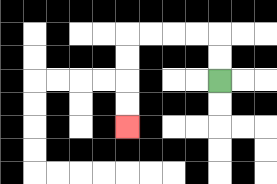{'start': '[9, 3]', 'end': '[5, 5]', 'path_directions': 'U,U,L,L,L,L,D,D,D,D', 'path_coordinates': '[[9, 3], [9, 2], [9, 1], [8, 1], [7, 1], [6, 1], [5, 1], [5, 2], [5, 3], [5, 4], [5, 5]]'}